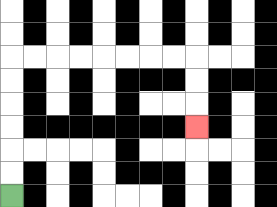{'start': '[0, 8]', 'end': '[8, 5]', 'path_directions': 'U,U,U,U,U,U,R,R,R,R,R,R,R,R,D,D,D', 'path_coordinates': '[[0, 8], [0, 7], [0, 6], [0, 5], [0, 4], [0, 3], [0, 2], [1, 2], [2, 2], [3, 2], [4, 2], [5, 2], [6, 2], [7, 2], [8, 2], [8, 3], [8, 4], [8, 5]]'}